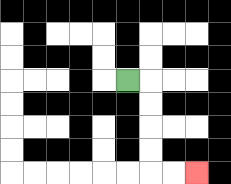{'start': '[5, 3]', 'end': '[8, 7]', 'path_directions': 'R,D,D,D,D,R,R', 'path_coordinates': '[[5, 3], [6, 3], [6, 4], [6, 5], [6, 6], [6, 7], [7, 7], [8, 7]]'}